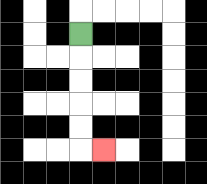{'start': '[3, 1]', 'end': '[4, 6]', 'path_directions': 'D,D,D,D,D,R', 'path_coordinates': '[[3, 1], [3, 2], [3, 3], [3, 4], [3, 5], [3, 6], [4, 6]]'}